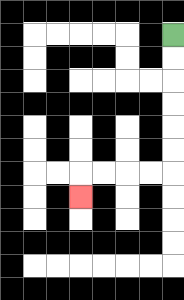{'start': '[7, 1]', 'end': '[3, 8]', 'path_directions': 'D,D,D,D,D,D,L,L,L,L,D', 'path_coordinates': '[[7, 1], [7, 2], [7, 3], [7, 4], [7, 5], [7, 6], [7, 7], [6, 7], [5, 7], [4, 7], [3, 7], [3, 8]]'}